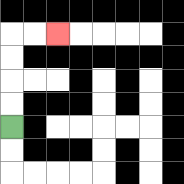{'start': '[0, 5]', 'end': '[2, 1]', 'path_directions': 'U,U,U,U,R,R', 'path_coordinates': '[[0, 5], [0, 4], [0, 3], [0, 2], [0, 1], [1, 1], [2, 1]]'}